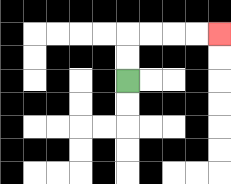{'start': '[5, 3]', 'end': '[9, 1]', 'path_directions': 'U,U,R,R,R,R', 'path_coordinates': '[[5, 3], [5, 2], [5, 1], [6, 1], [7, 1], [8, 1], [9, 1]]'}